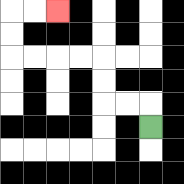{'start': '[6, 5]', 'end': '[2, 0]', 'path_directions': 'U,L,L,U,U,L,L,L,L,U,U,R,R', 'path_coordinates': '[[6, 5], [6, 4], [5, 4], [4, 4], [4, 3], [4, 2], [3, 2], [2, 2], [1, 2], [0, 2], [0, 1], [0, 0], [1, 0], [2, 0]]'}